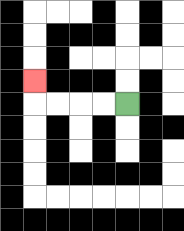{'start': '[5, 4]', 'end': '[1, 3]', 'path_directions': 'L,L,L,L,U', 'path_coordinates': '[[5, 4], [4, 4], [3, 4], [2, 4], [1, 4], [1, 3]]'}